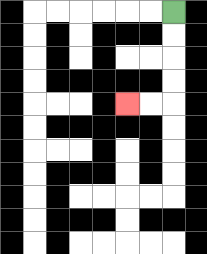{'start': '[7, 0]', 'end': '[5, 4]', 'path_directions': 'D,D,D,D,L,L', 'path_coordinates': '[[7, 0], [7, 1], [7, 2], [7, 3], [7, 4], [6, 4], [5, 4]]'}